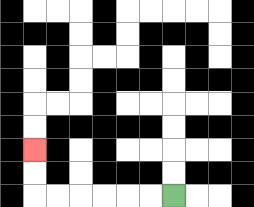{'start': '[7, 8]', 'end': '[1, 6]', 'path_directions': 'L,L,L,L,L,L,U,U', 'path_coordinates': '[[7, 8], [6, 8], [5, 8], [4, 8], [3, 8], [2, 8], [1, 8], [1, 7], [1, 6]]'}